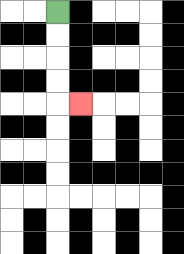{'start': '[2, 0]', 'end': '[3, 4]', 'path_directions': 'D,D,D,D,R', 'path_coordinates': '[[2, 0], [2, 1], [2, 2], [2, 3], [2, 4], [3, 4]]'}